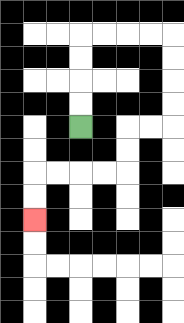{'start': '[3, 5]', 'end': '[1, 9]', 'path_directions': 'U,U,U,U,R,R,R,R,D,D,D,D,L,L,D,D,L,L,L,L,D,D', 'path_coordinates': '[[3, 5], [3, 4], [3, 3], [3, 2], [3, 1], [4, 1], [5, 1], [6, 1], [7, 1], [7, 2], [7, 3], [7, 4], [7, 5], [6, 5], [5, 5], [5, 6], [5, 7], [4, 7], [3, 7], [2, 7], [1, 7], [1, 8], [1, 9]]'}